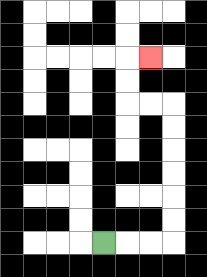{'start': '[4, 10]', 'end': '[6, 2]', 'path_directions': 'R,R,R,U,U,U,U,U,U,L,L,U,U,R', 'path_coordinates': '[[4, 10], [5, 10], [6, 10], [7, 10], [7, 9], [7, 8], [7, 7], [7, 6], [7, 5], [7, 4], [6, 4], [5, 4], [5, 3], [5, 2], [6, 2]]'}